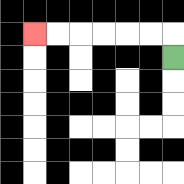{'start': '[7, 2]', 'end': '[1, 1]', 'path_directions': 'U,L,L,L,L,L,L', 'path_coordinates': '[[7, 2], [7, 1], [6, 1], [5, 1], [4, 1], [3, 1], [2, 1], [1, 1]]'}